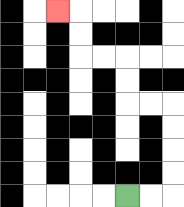{'start': '[5, 8]', 'end': '[2, 0]', 'path_directions': 'R,R,U,U,U,U,L,L,U,U,L,L,U,U,L', 'path_coordinates': '[[5, 8], [6, 8], [7, 8], [7, 7], [7, 6], [7, 5], [7, 4], [6, 4], [5, 4], [5, 3], [5, 2], [4, 2], [3, 2], [3, 1], [3, 0], [2, 0]]'}